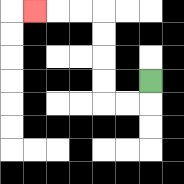{'start': '[6, 3]', 'end': '[1, 0]', 'path_directions': 'D,L,L,U,U,U,U,L,L,L', 'path_coordinates': '[[6, 3], [6, 4], [5, 4], [4, 4], [4, 3], [4, 2], [4, 1], [4, 0], [3, 0], [2, 0], [1, 0]]'}